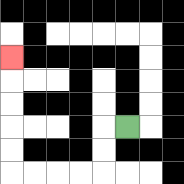{'start': '[5, 5]', 'end': '[0, 2]', 'path_directions': 'L,D,D,L,L,L,L,U,U,U,U,U', 'path_coordinates': '[[5, 5], [4, 5], [4, 6], [4, 7], [3, 7], [2, 7], [1, 7], [0, 7], [0, 6], [0, 5], [0, 4], [0, 3], [0, 2]]'}